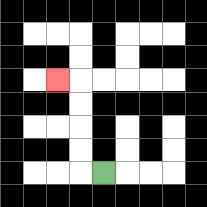{'start': '[4, 7]', 'end': '[2, 3]', 'path_directions': 'L,U,U,U,U,L', 'path_coordinates': '[[4, 7], [3, 7], [3, 6], [3, 5], [3, 4], [3, 3], [2, 3]]'}